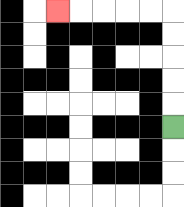{'start': '[7, 5]', 'end': '[2, 0]', 'path_directions': 'U,U,U,U,U,L,L,L,L,L', 'path_coordinates': '[[7, 5], [7, 4], [7, 3], [7, 2], [7, 1], [7, 0], [6, 0], [5, 0], [4, 0], [3, 0], [2, 0]]'}